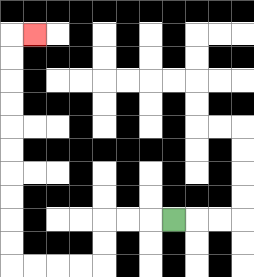{'start': '[7, 9]', 'end': '[1, 1]', 'path_directions': 'L,L,L,D,D,L,L,L,L,U,U,U,U,U,U,U,U,U,U,R', 'path_coordinates': '[[7, 9], [6, 9], [5, 9], [4, 9], [4, 10], [4, 11], [3, 11], [2, 11], [1, 11], [0, 11], [0, 10], [0, 9], [0, 8], [0, 7], [0, 6], [0, 5], [0, 4], [0, 3], [0, 2], [0, 1], [1, 1]]'}